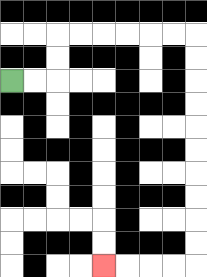{'start': '[0, 3]', 'end': '[4, 11]', 'path_directions': 'R,R,U,U,R,R,R,R,R,R,D,D,D,D,D,D,D,D,D,D,L,L,L,L', 'path_coordinates': '[[0, 3], [1, 3], [2, 3], [2, 2], [2, 1], [3, 1], [4, 1], [5, 1], [6, 1], [7, 1], [8, 1], [8, 2], [8, 3], [8, 4], [8, 5], [8, 6], [8, 7], [8, 8], [8, 9], [8, 10], [8, 11], [7, 11], [6, 11], [5, 11], [4, 11]]'}